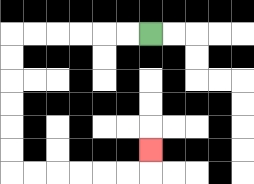{'start': '[6, 1]', 'end': '[6, 6]', 'path_directions': 'L,L,L,L,L,L,D,D,D,D,D,D,R,R,R,R,R,R,U', 'path_coordinates': '[[6, 1], [5, 1], [4, 1], [3, 1], [2, 1], [1, 1], [0, 1], [0, 2], [0, 3], [0, 4], [0, 5], [0, 6], [0, 7], [1, 7], [2, 7], [3, 7], [4, 7], [5, 7], [6, 7], [6, 6]]'}